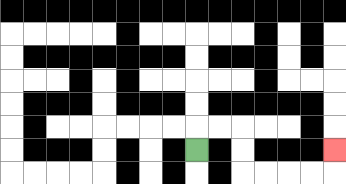{'start': '[8, 6]', 'end': '[14, 6]', 'path_directions': 'U,R,R,D,D,R,R,R,R,U', 'path_coordinates': '[[8, 6], [8, 5], [9, 5], [10, 5], [10, 6], [10, 7], [11, 7], [12, 7], [13, 7], [14, 7], [14, 6]]'}